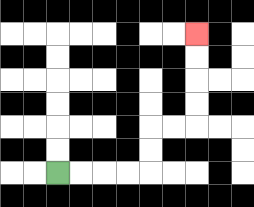{'start': '[2, 7]', 'end': '[8, 1]', 'path_directions': 'R,R,R,R,U,U,R,R,U,U,U,U', 'path_coordinates': '[[2, 7], [3, 7], [4, 7], [5, 7], [6, 7], [6, 6], [6, 5], [7, 5], [8, 5], [8, 4], [8, 3], [8, 2], [8, 1]]'}